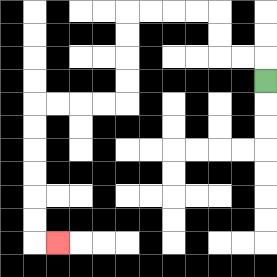{'start': '[11, 3]', 'end': '[2, 10]', 'path_directions': 'U,L,L,U,U,L,L,L,L,D,D,D,D,L,L,L,L,D,D,D,D,D,D,R', 'path_coordinates': '[[11, 3], [11, 2], [10, 2], [9, 2], [9, 1], [9, 0], [8, 0], [7, 0], [6, 0], [5, 0], [5, 1], [5, 2], [5, 3], [5, 4], [4, 4], [3, 4], [2, 4], [1, 4], [1, 5], [1, 6], [1, 7], [1, 8], [1, 9], [1, 10], [2, 10]]'}